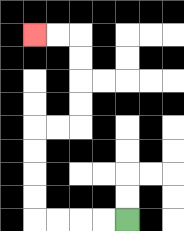{'start': '[5, 9]', 'end': '[1, 1]', 'path_directions': 'L,L,L,L,U,U,U,U,R,R,U,U,U,U,L,L', 'path_coordinates': '[[5, 9], [4, 9], [3, 9], [2, 9], [1, 9], [1, 8], [1, 7], [1, 6], [1, 5], [2, 5], [3, 5], [3, 4], [3, 3], [3, 2], [3, 1], [2, 1], [1, 1]]'}